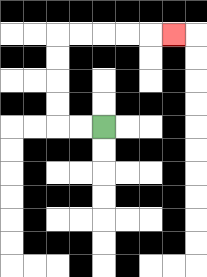{'start': '[4, 5]', 'end': '[7, 1]', 'path_directions': 'L,L,U,U,U,U,R,R,R,R,R', 'path_coordinates': '[[4, 5], [3, 5], [2, 5], [2, 4], [2, 3], [2, 2], [2, 1], [3, 1], [4, 1], [5, 1], [6, 1], [7, 1]]'}